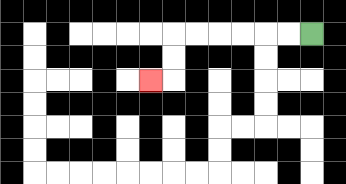{'start': '[13, 1]', 'end': '[6, 3]', 'path_directions': 'L,L,L,L,L,L,D,D,L', 'path_coordinates': '[[13, 1], [12, 1], [11, 1], [10, 1], [9, 1], [8, 1], [7, 1], [7, 2], [7, 3], [6, 3]]'}